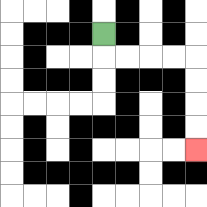{'start': '[4, 1]', 'end': '[8, 6]', 'path_directions': 'D,R,R,R,R,D,D,D,D', 'path_coordinates': '[[4, 1], [4, 2], [5, 2], [6, 2], [7, 2], [8, 2], [8, 3], [8, 4], [8, 5], [8, 6]]'}